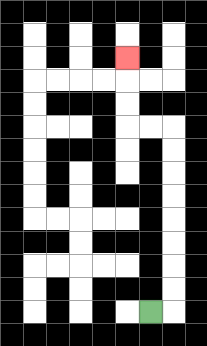{'start': '[6, 13]', 'end': '[5, 2]', 'path_directions': 'R,U,U,U,U,U,U,U,U,L,L,U,U,U', 'path_coordinates': '[[6, 13], [7, 13], [7, 12], [7, 11], [7, 10], [7, 9], [7, 8], [7, 7], [7, 6], [7, 5], [6, 5], [5, 5], [5, 4], [5, 3], [5, 2]]'}